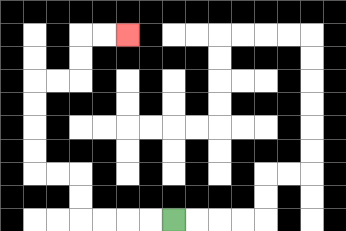{'start': '[7, 9]', 'end': '[5, 1]', 'path_directions': 'L,L,L,L,U,U,L,L,U,U,U,U,R,R,U,U,R,R', 'path_coordinates': '[[7, 9], [6, 9], [5, 9], [4, 9], [3, 9], [3, 8], [3, 7], [2, 7], [1, 7], [1, 6], [1, 5], [1, 4], [1, 3], [2, 3], [3, 3], [3, 2], [3, 1], [4, 1], [5, 1]]'}